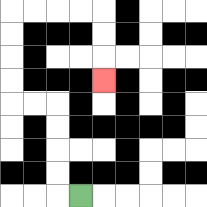{'start': '[3, 8]', 'end': '[4, 3]', 'path_directions': 'L,U,U,U,U,L,L,U,U,U,U,R,R,R,R,D,D,D', 'path_coordinates': '[[3, 8], [2, 8], [2, 7], [2, 6], [2, 5], [2, 4], [1, 4], [0, 4], [0, 3], [0, 2], [0, 1], [0, 0], [1, 0], [2, 0], [3, 0], [4, 0], [4, 1], [4, 2], [4, 3]]'}